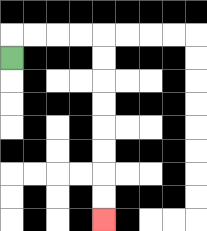{'start': '[0, 2]', 'end': '[4, 9]', 'path_directions': 'U,R,R,R,R,D,D,D,D,D,D,D,D', 'path_coordinates': '[[0, 2], [0, 1], [1, 1], [2, 1], [3, 1], [4, 1], [4, 2], [4, 3], [4, 4], [4, 5], [4, 6], [4, 7], [4, 8], [4, 9]]'}